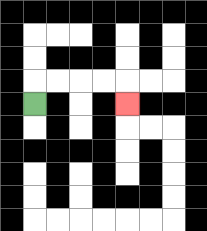{'start': '[1, 4]', 'end': '[5, 4]', 'path_directions': 'U,R,R,R,R,D', 'path_coordinates': '[[1, 4], [1, 3], [2, 3], [3, 3], [4, 3], [5, 3], [5, 4]]'}